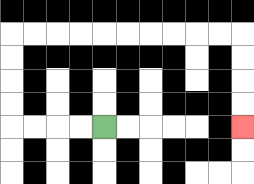{'start': '[4, 5]', 'end': '[10, 5]', 'path_directions': 'L,L,L,L,U,U,U,U,R,R,R,R,R,R,R,R,R,R,D,D,D,D', 'path_coordinates': '[[4, 5], [3, 5], [2, 5], [1, 5], [0, 5], [0, 4], [0, 3], [0, 2], [0, 1], [1, 1], [2, 1], [3, 1], [4, 1], [5, 1], [6, 1], [7, 1], [8, 1], [9, 1], [10, 1], [10, 2], [10, 3], [10, 4], [10, 5]]'}